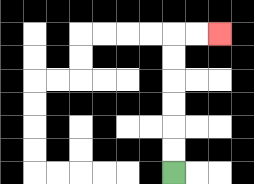{'start': '[7, 7]', 'end': '[9, 1]', 'path_directions': 'U,U,U,U,U,U,R,R', 'path_coordinates': '[[7, 7], [7, 6], [7, 5], [7, 4], [7, 3], [7, 2], [7, 1], [8, 1], [9, 1]]'}